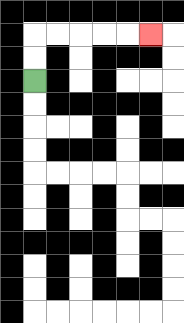{'start': '[1, 3]', 'end': '[6, 1]', 'path_directions': 'U,U,R,R,R,R,R', 'path_coordinates': '[[1, 3], [1, 2], [1, 1], [2, 1], [3, 1], [4, 1], [5, 1], [6, 1]]'}